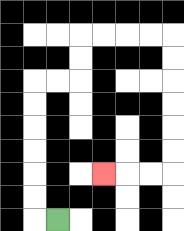{'start': '[2, 9]', 'end': '[4, 7]', 'path_directions': 'L,U,U,U,U,U,U,R,R,U,U,R,R,R,R,D,D,D,D,D,D,L,L,L', 'path_coordinates': '[[2, 9], [1, 9], [1, 8], [1, 7], [1, 6], [1, 5], [1, 4], [1, 3], [2, 3], [3, 3], [3, 2], [3, 1], [4, 1], [5, 1], [6, 1], [7, 1], [7, 2], [7, 3], [7, 4], [7, 5], [7, 6], [7, 7], [6, 7], [5, 7], [4, 7]]'}